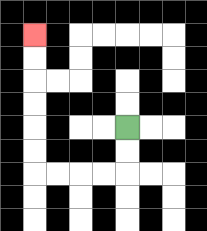{'start': '[5, 5]', 'end': '[1, 1]', 'path_directions': 'D,D,L,L,L,L,U,U,U,U,U,U', 'path_coordinates': '[[5, 5], [5, 6], [5, 7], [4, 7], [3, 7], [2, 7], [1, 7], [1, 6], [1, 5], [1, 4], [1, 3], [1, 2], [1, 1]]'}